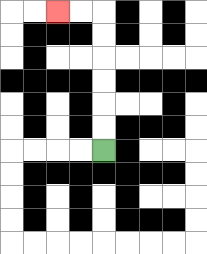{'start': '[4, 6]', 'end': '[2, 0]', 'path_directions': 'U,U,U,U,U,U,L,L', 'path_coordinates': '[[4, 6], [4, 5], [4, 4], [4, 3], [4, 2], [4, 1], [4, 0], [3, 0], [2, 0]]'}